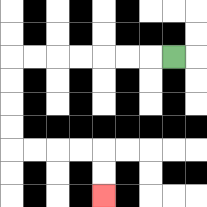{'start': '[7, 2]', 'end': '[4, 8]', 'path_directions': 'L,L,L,L,L,L,L,D,D,D,D,R,R,R,R,D,D', 'path_coordinates': '[[7, 2], [6, 2], [5, 2], [4, 2], [3, 2], [2, 2], [1, 2], [0, 2], [0, 3], [0, 4], [0, 5], [0, 6], [1, 6], [2, 6], [3, 6], [4, 6], [4, 7], [4, 8]]'}